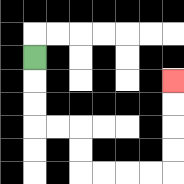{'start': '[1, 2]', 'end': '[7, 3]', 'path_directions': 'D,D,D,R,R,D,D,R,R,R,R,U,U,U,U', 'path_coordinates': '[[1, 2], [1, 3], [1, 4], [1, 5], [2, 5], [3, 5], [3, 6], [3, 7], [4, 7], [5, 7], [6, 7], [7, 7], [7, 6], [7, 5], [7, 4], [7, 3]]'}